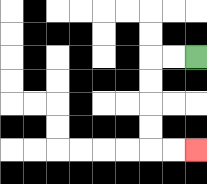{'start': '[8, 2]', 'end': '[8, 6]', 'path_directions': 'L,L,D,D,D,D,R,R', 'path_coordinates': '[[8, 2], [7, 2], [6, 2], [6, 3], [6, 4], [6, 5], [6, 6], [7, 6], [8, 6]]'}